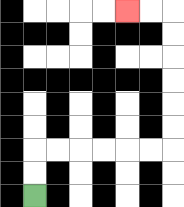{'start': '[1, 8]', 'end': '[5, 0]', 'path_directions': 'U,U,R,R,R,R,R,R,U,U,U,U,U,U,L,L', 'path_coordinates': '[[1, 8], [1, 7], [1, 6], [2, 6], [3, 6], [4, 6], [5, 6], [6, 6], [7, 6], [7, 5], [7, 4], [7, 3], [7, 2], [7, 1], [7, 0], [6, 0], [5, 0]]'}